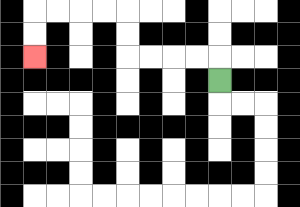{'start': '[9, 3]', 'end': '[1, 2]', 'path_directions': 'U,L,L,L,L,U,U,L,L,L,L,D,D', 'path_coordinates': '[[9, 3], [9, 2], [8, 2], [7, 2], [6, 2], [5, 2], [5, 1], [5, 0], [4, 0], [3, 0], [2, 0], [1, 0], [1, 1], [1, 2]]'}